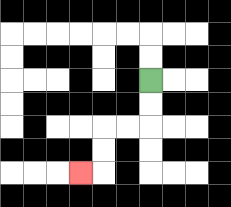{'start': '[6, 3]', 'end': '[3, 7]', 'path_directions': 'D,D,L,L,D,D,L', 'path_coordinates': '[[6, 3], [6, 4], [6, 5], [5, 5], [4, 5], [4, 6], [4, 7], [3, 7]]'}